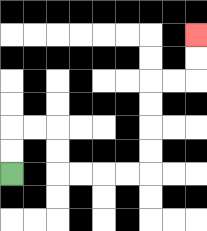{'start': '[0, 7]', 'end': '[8, 1]', 'path_directions': 'U,U,R,R,D,D,R,R,R,R,U,U,U,U,R,R,U,U', 'path_coordinates': '[[0, 7], [0, 6], [0, 5], [1, 5], [2, 5], [2, 6], [2, 7], [3, 7], [4, 7], [5, 7], [6, 7], [6, 6], [6, 5], [6, 4], [6, 3], [7, 3], [8, 3], [8, 2], [8, 1]]'}